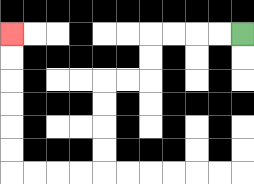{'start': '[10, 1]', 'end': '[0, 1]', 'path_directions': 'L,L,L,L,D,D,L,L,D,D,D,D,L,L,L,L,U,U,U,U,U,U', 'path_coordinates': '[[10, 1], [9, 1], [8, 1], [7, 1], [6, 1], [6, 2], [6, 3], [5, 3], [4, 3], [4, 4], [4, 5], [4, 6], [4, 7], [3, 7], [2, 7], [1, 7], [0, 7], [0, 6], [0, 5], [0, 4], [0, 3], [0, 2], [0, 1]]'}